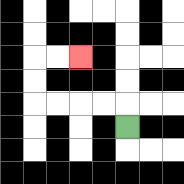{'start': '[5, 5]', 'end': '[3, 2]', 'path_directions': 'U,L,L,L,L,U,U,R,R', 'path_coordinates': '[[5, 5], [5, 4], [4, 4], [3, 4], [2, 4], [1, 4], [1, 3], [1, 2], [2, 2], [3, 2]]'}